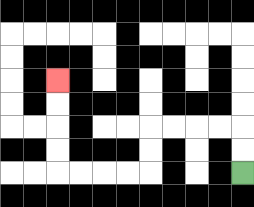{'start': '[10, 7]', 'end': '[2, 3]', 'path_directions': 'U,U,L,L,L,L,D,D,L,L,L,L,U,U,U,U', 'path_coordinates': '[[10, 7], [10, 6], [10, 5], [9, 5], [8, 5], [7, 5], [6, 5], [6, 6], [6, 7], [5, 7], [4, 7], [3, 7], [2, 7], [2, 6], [2, 5], [2, 4], [2, 3]]'}